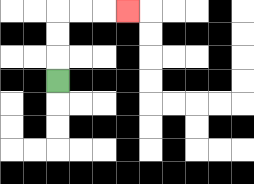{'start': '[2, 3]', 'end': '[5, 0]', 'path_directions': 'U,U,U,R,R,R', 'path_coordinates': '[[2, 3], [2, 2], [2, 1], [2, 0], [3, 0], [4, 0], [5, 0]]'}